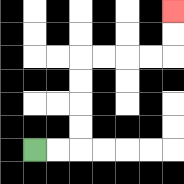{'start': '[1, 6]', 'end': '[7, 0]', 'path_directions': 'R,R,U,U,U,U,R,R,R,R,U,U', 'path_coordinates': '[[1, 6], [2, 6], [3, 6], [3, 5], [3, 4], [3, 3], [3, 2], [4, 2], [5, 2], [6, 2], [7, 2], [7, 1], [7, 0]]'}